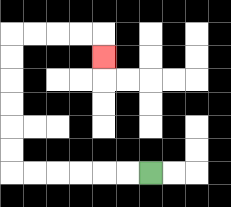{'start': '[6, 7]', 'end': '[4, 2]', 'path_directions': 'L,L,L,L,L,L,U,U,U,U,U,U,R,R,R,R,D', 'path_coordinates': '[[6, 7], [5, 7], [4, 7], [3, 7], [2, 7], [1, 7], [0, 7], [0, 6], [0, 5], [0, 4], [0, 3], [0, 2], [0, 1], [1, 1], [2, 1], [3, 1], [4, 1], [4, 2]]'}